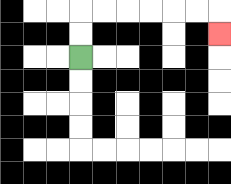{'start': '[3, 2]', 'end': '[9, 1]', 'path_directions': 'U,U,R,R,R,R,R,R,D', 'path_coordinates': '[[3, 2], [3, 1], [3, 0], [4, 0], [5, 0], [6, 0], [7, 0], [8, 0], [9, 0], [9, 1]]'}